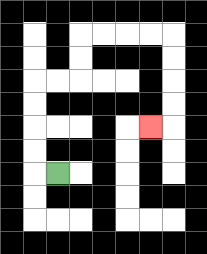{'start': '[2, 7]', 'end': '[6, 5]', 'path_directions': 'L,U,U,U,U,R,R,U,U,R,R,R,R,D,D,D,D,L', 'path_coordinates': '[[2, 7], [1, 7], [1, 6], [1, 5], [1, 4], [1, 3], [2, 3], [3, 3], [3, 2], [3, 1], [4, 1], [5, 1], [6, 1], [7, 1], [7, 2], [7, 3], [7, 4], [7, 5], [6, 5]]'}